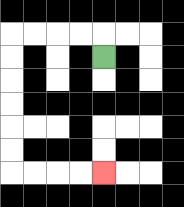{'start': '[4, 2]', 'end': '[4, 7]', 'path_directions': 'U,L,L,L,L,D,D,D,D,D,D,R,R,R,R', 'path_coordinates': '[[4, 2], [4, 1], [3, 1], [2, 1], [1, 1], [0, 1], [0, 2], [0, 3], [0, 4], [0, 5], [0, 6], [0, 7], [1, 7], [2, 7], [3, 7], [4, 7]]'}